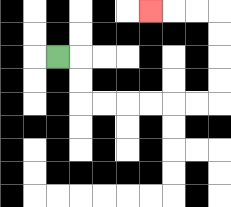{'start': '[2, 2]', 'end': '[6, 0]', 'path_directions': 'R,D,D,R,R,R,R,R,R,U,U,U,U,L,L,L', 'path_coordinates': '[[2, 2], [3, 2], [3, 3], [3, 4], [4, 4], [5, 4], [6, 4], [7, 4], [8, 4], [9, 4], [9, 3], [9, 2], [9, 1], [9, 0], [8, 0], [7, 0], [6, 0]]'}